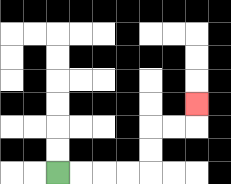{'start': '[2, 7]', 'end': '[8, 4]', 'path_directions': 'R,R,R,R,U,U,R,R,U', 'path_coordinates': '[[2, 7], [3, 7], [4, 7], [5, 7], [6, 7], [6, 6], [6, 5], [7, 5], [8, 5], [8, 4]]'}